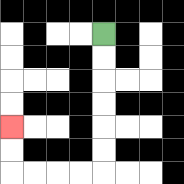{'start': '[4, 1]', 'end': '[0, 5]', 'path_directions': 'D,D,D,D,D,D,L,L,L,L,U,U', 'path_coordinates': '[[4, 1], [4, 2], [4, 3], [4, 4], [4, 5], [4, 6], [4, 7], [3, 7], [2, 7], [1, 7], [0, 7], [0, 6], [0, 5]]'}